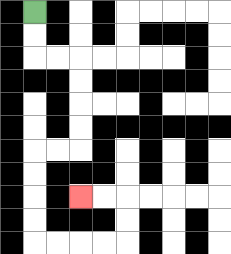{'start': '[1, 0]', 'end': '[3, 8]', 'path_directions': 'D,D,R,R,D,D,D,D,L,L,D,D,D,D,R,R,R,R,U,U,L,L', 'path_coordinates': '[[1, 0], [1, 1], [1, 2], [2, 2], [3, 2], [3, 3], [3, 4], [3, 5], [3, 6], [2, 6], [1, 6], [1, 7], [1, 8], [1, 9], [1, 10], [2, 10], [3, 10], [4, 10], [5, 10], [5, 9], [5, 8], [4, 8], [3, 8]]'}